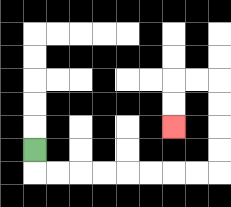{'start': '[1, 6]', 'end': '[7, 5]', 'path_directions': 'D,R,R,R,R,R,R,R,R,U,U,U,U,L,L,D,D', 'path_coordinates': '[[1, 6], [1, 7], [2, 7], [3, 7], [4, 7], [5, 7], [6, 7], [7, 7], [8, 7], [9, 7], [9, 6], [9, 5], [9, 4], [9, 3], [8, 3], [7, 3], [7, 4], [7, 5]]'}